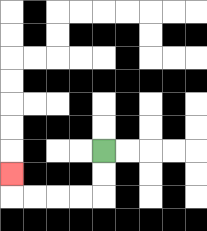{'start': '[4, 6]', 'end': '[0, 7]', 'path_directions': 'D,D,L,L,L,L,U', 'path_coordinates': '[[4, 6], [4, 7], [4, 8], [3, 8], [2, 8], [1, 8], [0, 8], [0, 7]]'}